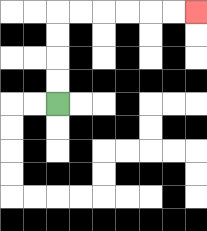{'start': '[2, 4]', 'end': '[8, 0]', 'path_directions': 'U,U,U,U,R,R,R,R,R,R', 'path_coordinates': '[[2, 4], [2, 3], [2, 2], [2, 1], [2, 0], [3, 0], [4, 0], [5, 0], [6, 0], [7, 0], [8, 0]]'}